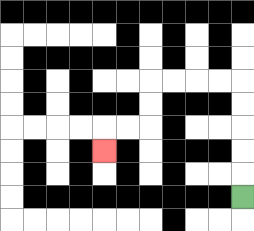{'start': '[10, 8]', 'end': '[4, 6]', 'path_directions': 'U,U,U,U,U,L,L,L,L,D,D,L,L,D', 'path_coordinates': '[[10, 8], [10, 7], [10, 6], [10, 5], [10, 4], [10, 3], [9, 3], [8, 3], [7, 3], [6, 3], [6, 4], [6, 5], [5, 5], [4, 5], [4, 6]]'}